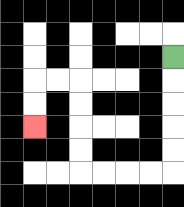{'start': '[7, 2]', 'end': '[1, 5]', 'path_directions': 'D,D,D,D,D,L,L,L,L,U,U,U,U,L,L,D,D', 'path_coordinates': '[[7, 2], [7, 3], [7, 4], [7, 5], [7, 6], [7, 7], [6, 7], [5, 7], [4, 7], [3, 7], [3, 6], [3, 5], [3, 4], [3, 3], [2, 3], [1, 3], [1, 4], [1, 5]]'}